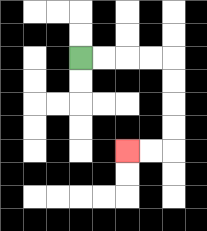{'start': '[3, 2]', 'end': '[5, 6]', 'path_directions': 'R,R,R,R,D,D,D,D,L,L', 'path_coordinates': '[[3, 2], [4, 2], [5, 2], [6, 2], [7, 2], [7, 3], [7, 4], [7, 5], [7, 6], [6, 6], [5, 6]]'}